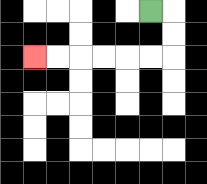{'start': '[6, 0]', 'end': '[1, 2]', 'path_directions': 'R,D,D,L,L,L,L,L,L', 'path_coordinates': '[[6, 0], [7, 0], [7, 1], [7, 2], [6, 2], [5, 2], [4, 2], [3, 2], [2, 2], [1, 2]]'}